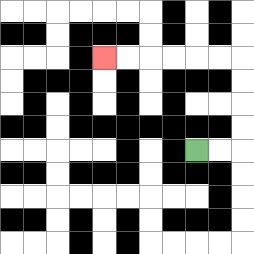{'start': '[8, 6]', 'end': '[4, 2]', 'path_directions': 'R,R,U,U,U,U,L,L,L,L,L,L', 'path_coordinates': '[[8, 6], [9, 6], [10, 6], [10, 5], [10, 4], [10, 3], [10, 2], [9, 2], [8, 2], [7, 2], [6, 2], [5, 2], [4, 2]]'}